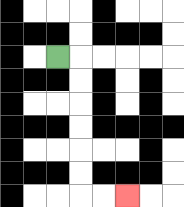{'start': '[2, 2]', 'end': '[5, 8]', 'path_directions': 'R,D,D,D,D,D,D,R,R', 'path_coordinates': '[[2, 2], [3, 2], [3, 3], [3, 4], [3, 5], [3, 6], [3, 7], [3, 8], [4, 8], [5, 8]]'}